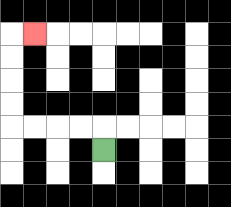{'start': '[4, 6]', 'end': '[1, 1]', 'path_directions': 'U,L,L,L,L,U,U,U,U,R', 'path_coordinates': '[[4, 6], [4, 5], [3, 5], [2, 5], [1, 5], [0, 5], [0, 4], [0, 3], [0, 2], [0, 1], [1, 1]]'}